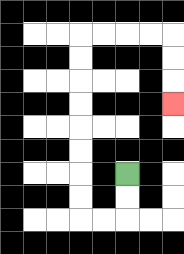{'start': '[5, 7]', 'end': '[7, 4]', 'path_directions': 'D,D,L,L,U,U,U,U,U,U,U,U,R,R,R,R,D,D,D', 'path_coordinates': '[[5, 7], [5, 8], [5, 9], [4, 9], [3, 9], [3, 8], [3, 7], [3, 6], [3, 5], [3, 4], [3, 3], [3, 2], [3, 1], [4, 1], [5, 1], [6, 1], [7, 1], [7, 2], [7, 3], [7, 4]]'}